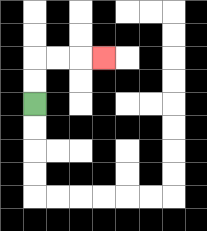{'start': '[1, 4]', 'end': '[4, 2]', 'path_directions': 'U,U,R,R,R', 'path_coordinates': '[[1, 4], [1, 3], [1, 2], [2, 2], [3, 2], [4, 2]]'}